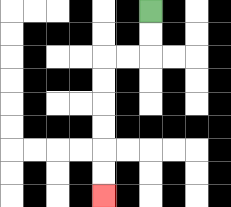{'start': '[6, 0]', 'end': '[4, 8]', 'path_directions': 'D,D,L,L,D,D,D,D,D,D', 'path_coordinates': '[[6, 0], [6, 1], [6, 2], [5, 2], [4, 2], [4, 3], [4, 4], [4, 5], [4, 6], [4, 7], [4, 8]]'}